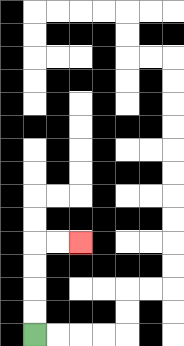{'start': '[1, 14]', 'end': '[3, 10]', 'path_directions': 'U,U,U,U,R,R', 'path_coordinates': '[[1, 14], [1, 13], [1, 12], [1, 11], [1, 10], [2, 10], [3, 10]]'}